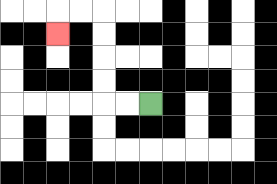{'start': '[6, 4]', 'end': '[2, 1]', 'path_directions': 'L,L,U,U,U,U,L,L,D', 'path_coordinates': '[[6, 4], [5, 4], [4, 4], [4, 3], [4, 2], [4, 1], [4, 0], [3, 0], [2, 0], [2, 1]]'}